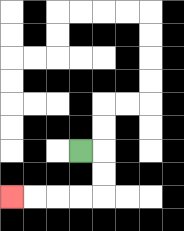{'start': '[3, 6]', 'end': '[0, 8]', 'path_directions': 'R,D,D,L,L,L,L', 'path_coordinates': '[[3, 6], [4, 6], [4, 7], [4, 8], [3, 8], [2, 8], [1, 8], [0, 8]]'}